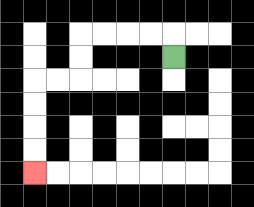{'start': '[7, 2]', 'end': '[1, 7]', 'path_directions': 'U,L,L,L,L,D,D,L,L,D,D,D,D', 'path_coordinates': '[[7, 2], [7, 1], [6, 1], [5, 1], [4, 1], [3, 1], [3, 2], [3, 3], [2, 3], [1, 3], [1, 4], [1, 5], [1, 6], [1, 7]]'}